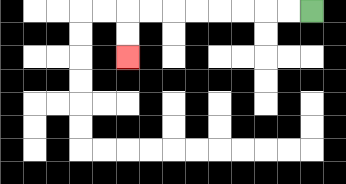{'start': '[13, 0]', 'end': '[5, 2]', 'path_directions': 'L,L,L,L,L,L,L,L,D,D', 'path_coordinates': '[[13, 0], [12, 0], [11, 0], [10, 0], [9, 0], [8, 0], [7, 0], [6, 0], [5, 0], [5, 1], [5, 2]]'}